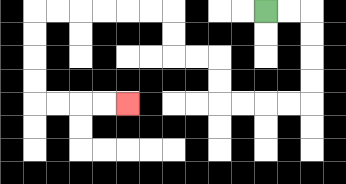{'start': '[11, 0]', 'end': '[5, 4]', 'path_directions': 'R,R,D,D,D,D,L,L,L,L,U,U,L,L,U,U,L,L,L,L,L,L,D,D,D,D,R,R,R,R', 'path_coordinates': '[[11, 0], [12, 0], [13, 0], [13, 1], [13, 2], [13, 3], [13, 4], [12, 4], [11, 4], [10, 4], [9, 4], [9, 3], [9, 2], [8, 2], [7, 2], [7, 1], [7, 0], [6, 0], [5, 0], [4, 0], [3, 0], [2, 0], [1, 0], [1, 1], [1, 2], [1, 3], [1, 4], [2, 4], [3, 4], [4, 4], [5, 4]]'}